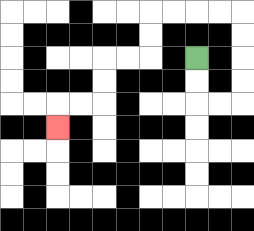{'start': '[8, 2]', 'end': '[2, 5]', 'path_directions': 'D,D,R,R,U,U,U,U,L,L,L,L,D,D,L,L,D,D,L,L,D', 'path_coordinates': '[[8, 2], [8, 3], [8, 4], [9, 4], [10, 4], [10, 3], [10, 2], [10, 1], [10, 0], [9, 0], [8, 0], [7, 0], [6, 0], [6, 1], [6, 2], [5, 2], [4, 2], [4, 3], [4, 4], [3, 4], [2, 4], [2, 5]]'}